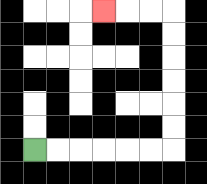{'start': '[1, 6]', 'end': '[4, 0]', 'path_directions': 'R,R,R,R,R,R,U,U,U,U,U,U,L,L,L', 'path_coordinates': '[[1, 6], [2, 6], [3, 6], [4, 6], [5, 6], [6, 6], [7, 6], [7, 5], [7, 4], [7, 3], [7, 2], [7, 1], [7, 0], [6, 0], [5, 0], [4, 0]]'}